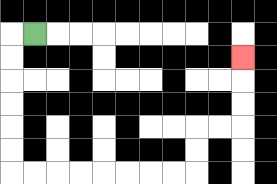{'start': '[1, 1]', 'end': '[10, 2]', 'path_directions': 'L,D,D,D,D,D,D,R,R,R,R,R,R,R,R,U,U,R,R,U,U,U', 'path_coordinates': '[[1, 1], [0, 1], [0, 2], [0, 3], [0, 4], [0, 5], [0, 6], [0, 7], [1, 7], [2, 7], [3, 7], [4, 7], [5, 7], [6, 7], [7, 7], [8, 7], [8, 6], [8, 5], [9, 5], [10, 5], [10, 4], [10, 3], [10, 2]]'}